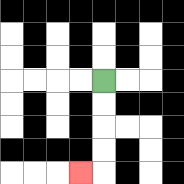{'start': '[4, 3]', 'end': '[3, 7]', 'path_directions': 'D,D,D,D,L', 'path_coordinates': '[[4, 3], [4, 4], [4, 5], [4, 6], [4, 7], [3, 7]]'}